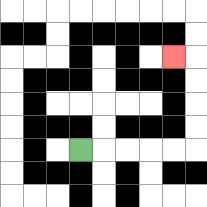{'start': '[3, 6]', 'end': '[7, 2]', 'path_directions': 'R,R,R,R,R,U,U,U,U,L', 'path_coordinates': '[[3, 6], [4, 6], [5, 6], [6, 6], [7, 6], [8, 6], [8, 5], [8, 4], [8, 3], [8, 2], [7, 2]]'}